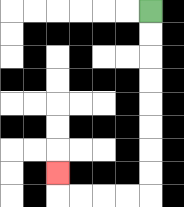{'start': '[6, 0]', 'end': '[2, 7]', 'path_directions': 'D,D,D,D,D,D,D,D,L,L,L,L,U', 'path_coordinates': '[[6, 0], [6, 1], [6, 2], [6, 3], [6, 4], [6, 5], [6, 6], [6, 7], [6, 8], [5, 8], [4, 8], [3, 8], [2, 8], [2, 7]]'}